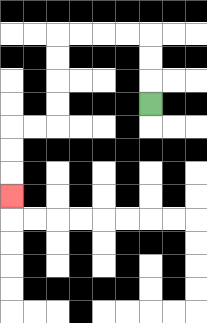{'start': '[6, 4]', 'end': '[0, 8]', 'path_directions': 'U,U,U,L,L,L,L,D,D,D,D,L,L,D,D,D', 'path_coordinates': '[[6, 4], [6, 3], [6, 2], [6, 1], [5, 1], [4, 1], [3, 1], [2, 1], [2, 2], [2, 3], [2, 4], [2, 5], [1, 5], [0, 5], [0, 6], [0, 7], [0, 8]]'}